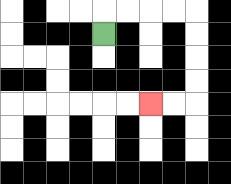{'start': '[4, 1]', 'end': '[6, 4]', 'path_directions': 'U,R,R,R,R,D,D,D,D,L,L', 'path_coordinates': '[[4, 1], [4, 0], [5, 0], [6, 0], [7, 0], [8, 0], [8, 1], [8, 2], [8, 3], [8, 4], [7, 4], [6, 4]]'}